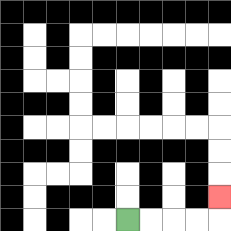{'start': '[5, 9]', 'end': '[9, 8]', 'path_directions': 'R,R,R,R,U', 'path_coordinates': '[[5, 9], [6, 9], [7, 9], [8, 9], [9, 9], [9, 8]]'}